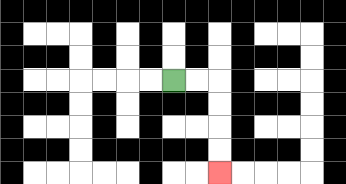{'start': '[7, 3]', 'end': '[9, 7]', 'path_directions': 'R,R,D,D,D,D', 'path_coordinates': '[[7, 3], [8, 3], [9, 3], [9, 4], [9, 5], [9, 6], [9, 7]]'}